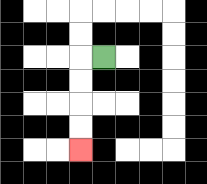{'start': '[4, 2]', 'end': '[3, 6]', 'path_directions': 'L,D,D,D,D', 'path_coordinates': '[[4, 2], [3, 2], [3, 3], [3, 4], [3, 5], [3, 6]]'}